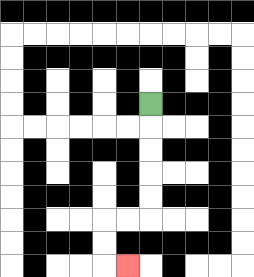{'start': '[6, 4]', 'end': '[5, 11]', 'path_directions': 'D,D,D,D,D,L,L,D,D,R', 'path_coordinates': '[[6, 4], [6, 5], [6, 6], [6, 7], [6, 8], [6, 9], [5, 9], [4, 9], [4, 10], [4, 11], [5, 11]]'}